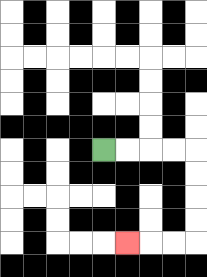{'start': '[4, 6]', 'end': '[5, 10]', 'path_directions': 'R,R,R,R,D,D,D,D,L,L,L', 'path_coordinates': '[[4, 6], [5, 6], [6, 6], [7, 6], [8, 6], [8, 7], [8, 8], [8, 9], [8, 10], [7, 10], [6, 10], [5, 10]]'}